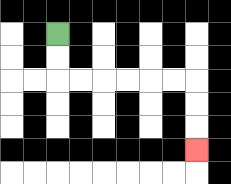{'start': '[2, 1]', 'end': '[8, 6]', 'path_directions': 'D,D,R,R,R,R,R,R,D,D,D', 'path_coordinates': '[[2, 1], [2, 2], [2, 3], [3, 3], [4, 3], [5, 3], [6, 3], [7, 3], [8, 3], [8, 4], [8, 5], [8, 6]]'}